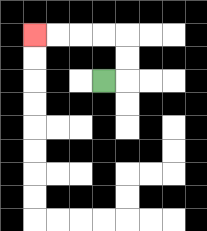{'start': '[4, 3]', 'end': '[1, 1]', 'path_directions': 'R,U,U,L,L,L,L', 'path_coordinates': '[[4, 3], [5, 3], [5, 2], [5, 1], [4, 1], [3, 1], [2, 1], [1, 1]]'}